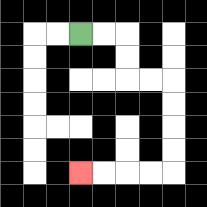{'start': '[3, 1]', 'end': '[3, 7]', 'path_directions': 'R,R,D,D,R,R,D,D,D,D,L,L,L,L', 'path_coordinates': '[[3, 1], [4, 1], [5, 1], [5, 2], [5, 3], [6, 3], [7, 3], [7, 4], [7, 5], [7, 6], [7, 7], [6, 7], [5, 7], [4, 7], [3, 7]]'}